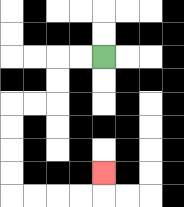{'start': '[4, 2]', 'end': '[4, 7]', 'path_directions': 'L,L,D,D,L,L,D,D,D,D,R,R,R,R,U', 'path_coordinates': '[[4, 2], [3, 2], [2, 2], [2, 3], [2, 4], [1, 4], [0, 4], [0, 5], [0, 6], [0, 7], [0, 8], [1, 8], [2, 8], [3, 8], [4, 8], [4, 7]]'}